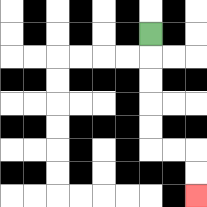{'start': '[6, 1]', 'end': '[8, 8]', 'path_directions': 'D,D,D,D,D,R,R,D,D', 'path_coordinates': '[[6, 1], [6, 2], [6, 3], [6, 4], [6, 5], [6, 6], [7, 6], [8, 6], [8, 7], [8, 8]]'}